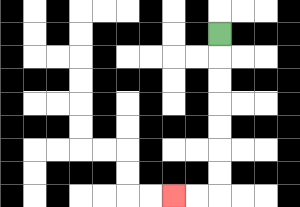{'start': '[9, 1]', 'end': '[7, 8]', 'path_directions': 'D,D,D,D,D,D,D,L,L', 'path_coordinates': '[[9, 1], [9, 2], [9, 3], [9, 4], [9, 5], [9, 6], [9, 7], [9, 8], [8, 8], [7, 8]]'}